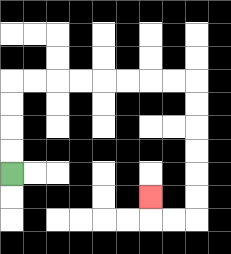{'start': '[0, 7]', 'end': '[6, 8]', 'path_directions': 'U,U,U,U,R,R,R,R,R,R,R,R,D,D,D,D,D,D,L,L,U', 'path_coordinates': '[[0, 7], [0, 6], [0, 5], [0, 4], [0, 3], [1, 3], [2, 3], [3, 3], [4, 3], [5, 3], [6, 3], [7, 3], [8, 3], [8, 4], [8, 5], [8, 6], [8, 7], [8, 8], [8, 9], [7, 9], [6, 9], [6, 8]]'}